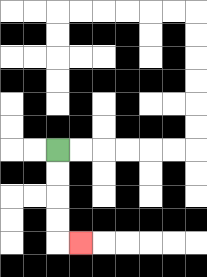{'start': '[2, 6]', 'end': '[3, 10]', 'path_directions': 'D,D,D,D,R', 'path_coordinates': '[[2, 6], [2, 7], [2, 8], [2, 9], [2, 10], [3, 10]]'}